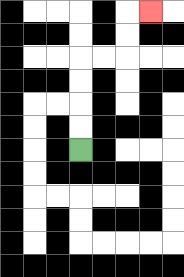{'start': '[3, 6]', 'end': '[6, 0]', 'path_directions': 'U,U,U,U,R,R,U,U,R', 'path_coordinates': '[[3, 6], [3, 5], [3, 4], [3, 3], [3, 2], [4, 2], [5, 2], [5, 1], [5, 0], [6, 0]]'}